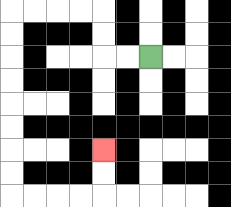{'start': '[6, 2]', 'end': '[4, 6]', 'path_directions': 'L,L,U,U,L,L,L,L,D,D,D,D,D,D,D,D,R,R,R,R,U,U', 'path_coordinates': '[[6, 2], [5, 2], [4, 2], [4, 1], [4, 0], [3, 0], [2, 0], [1, 0], [0, 0], [0, 1], [0, 2], [0, 3], [0, 4], [0, 5], [0, 6], [0, 7], [0, 8], [1, 8], [2, 8], [3, 8], [4, 8], [4, 7], [4, 6]]'}